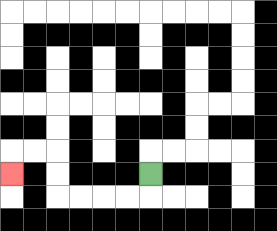{'start': '[6, 7]', 'end': '[0, 7]', 'path_directions': 'D,L,L,L,L,U,U,L,L,D', 'path_coordinates': '[[6, 7], [6, 8], [5, 8], [4, 8], [3, 8], [2, 8], [2, 7], [2, 6], [1, 6], [0, 6], [0, 7]]'}